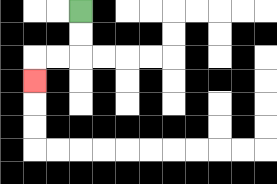{'start': '[3, 0]', 'end': '[1, 3]', 'path_directions': 'D,D,L,L,D', 'path_coordinates': '[[3, 0], [3, 1], [3, 2], [2, 2], [1, 2], [1, 3]]'}